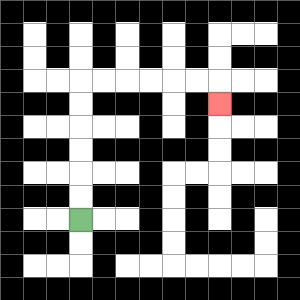{'start': '[3, 9]', 'end': '[9, 4]', 'path_directions': 'U,U,U,U,U,U,R,R,R,R,R,R,D', 'path_coordinates': '[[3, 9], [3, 8], [3, 7], [3, 6], [3, 5], [3, 4], [3, 3], [4, 3], [5, 3], [6, 3], [7, 3], [8, 3], [9, 3], [9, 4]]'}